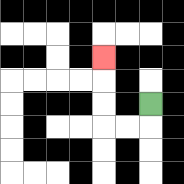{'start': '[6, 4]', 'end': '[4, 2]', 'path_directions': 'D,L,L,U,U,U', 'path_coordinates': '[[6, 4], [6, 5], [5, 5], [4, 5], [4, 4], [4, 3], [4, 2]]'}